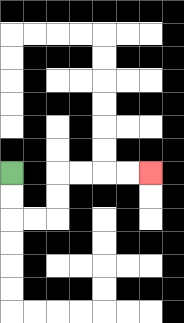{'start': '[0, 7]', 'end': '[6, 7]', 'path_directions': 'D,D,R,R,U,U,R,R,R,R', 'path_coordinates': '[[0, 7], [0, 8], [0, 9], [1, 9], [2, 9], [2, 8], [2, 7], [3, 7], [4, 7], [5, 7], [6, 7]]'}